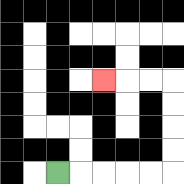{'start': '[2, 7]', 'end': '[4, 3]', 'path_directions': 'R,R,R,R,R,U,U,U,U,L,L,L', 'path_coordinates': '[[2, 7], [3, 7], [4, 7], [5, 7], [6, 7], [7, 7], [7, 6], [7, 5], [7, 4], [7, 3], [6, 3], [5, 3], [4, 3]]'}